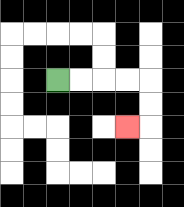{'start': '[2, 3]', 'end': '[5, 5]', 'path_directions': 'R,R,R,R,D,D,L', 'path_coordinates': '[[2, 3], [3, 3], [4, 3], [5, 3], [6, 3], [6, 4], [6, 5], [5, 5]]'}